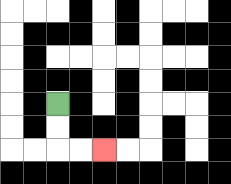{'start': '[2, 4]', 'end': '[4, 6]', 'path_directions': 'D,D,R,R', 'path_coordinates': '[[2, 4], [2, 5], [2, 6], [3, 6], [4, 6]]'}